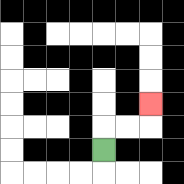{'start': '[4, 6]', 'end': '[6, 4]', 'path_directions': 'U,R,R,U', 'path_coordinates': '[[4, 6], [4, 5], [5, 5], [6, 5], [6, 4]]'}